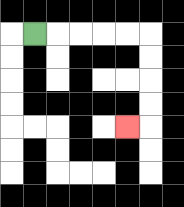{'start': '[1, 1]', 'end': '[5, 5]', 'path_directions': 'R,R,R,R,R,D,D,D,D,L', 'path_coordinates': '[[1, 1], [2, 1], [3, 1], [4, 1], [5, 1], [6, 1], [6, 2], [6, 3], [6, 4], [6, 5], [5, 5]]'}